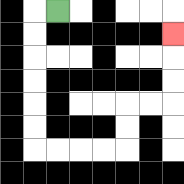{'start': '[2, 0]', 'end': '[7, 1]', 'path_directions': 'L,D,D,D,D,D,D,R,R,R,R,U,U,R,R,U,U,U', 'path_coordinates': '[[2, 0], [1, 0], [1, 1], [1, 2], [1, 3], [1, 4], [1, 5], [1, 6], [2, 6], [3, 6], [4, 6], [5, 6], [5, 5], [5, 4], [6, 4], [7, 4], [7, 3], [7, 2], [7, 1]]'}